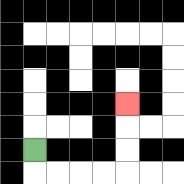{'start': '[1, 6]', 'end': '[5, 4]', 'path_directions': 'D,R,R,R,R,U,U,U', 'path_coordinates': '[[1, 6], [1, 7], [2, 7], [3, 7], [4, 7], [5, 7], [5, 6], [5, 5], [5, 4]]'}